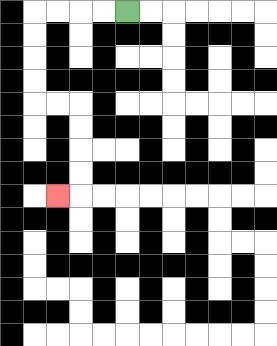{'start': '[5, 0]', 'end': '[2, 8]', 'path_directions': 'L,L,L,L,D,D,D,D,R,R,D,D,D,D,L', 'path_coordinates': '[[5, 0], [4, 0], [3, 0], [2, 0], [1, 0], [1, 1], [1, 2], [1, 3], [1, 4], [2, 4], [3, 4], [3, 5], [3, 6], [3, 7], [3, 8], [2, 8]]'}